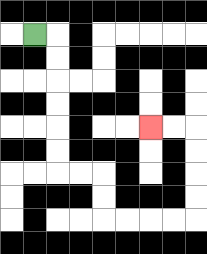{'start': '[1, 1]', 'end': '[6, 5]', 'path_directions': 'R,D,D,D,D,D,D,R,R,D,D,R,R,R,R,U,U,U,U,L,L', 'path_coordinates': '[[1, 1], [2, 1], [2, 2], [2, 3], [2, 4], [2, 5], [2, 6], [2, 7], [3, 7], [4, 7], [4, 8], [4, 9], [5, 9], [6, 9], [7, 9], [8, 9], [8, 8], [8, 7], [8, 6], [8, 5], [7, 5], [6, 5]]'}